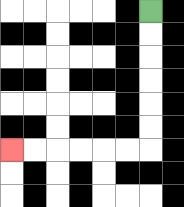{'start': '[6, 0]', 'end': '[0, 6]', 'path_directions': 'D,D,D,D,D,D,L,L,L,L,L,L', 'path_coordinates': '[[6, 0], [6, 1], [6, 2], [6, 3], [6, 4], [6, 5], [6, 6], [5, 6], [4, 6], [3, 6], [2, 6], [1, 6], [0, 6]]'}